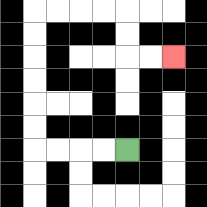{'start': '[5, 6]', 'end': '[7, 2]', 'path_directions': 'L,L,L,L,U,U,U,U,U,U,R,R,R,R,D,D,R,R', 'path_coordinates': '[[5, 6], [4, 6], [3, 6], [2, 6], [1, 6], [1, 5], [1, 4], [1, 3], [1, 2], [1, 1], [1, 0], [2, 0], [3, 0], [4, 0], [5, 0], [5, 1], [5, 2], [6, 2], [7, 2]]'}